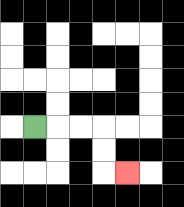{'start': '[1, 5]', 'end': '[5, 7]', 'path_directions': 'R,R,R,D,D,R', 'path_coordinates': '[[1, 5], [2, 5], [3, 5], [4, 5], [4, 6], [4, 7], [5, 7]]'}